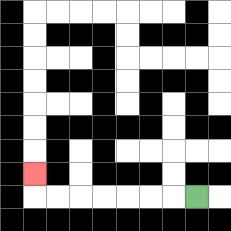{'start': '[8, 8]', 'end': '[1, 7]', 'path_directions': 'L,L,L,L,L,L,L,U', 'path_coordinates': '[[8, 8], [7, 8], [6, 8], [5, 8], [4, 8], [3, 8], [2, 8], [1, 8], [1, 7]]'}